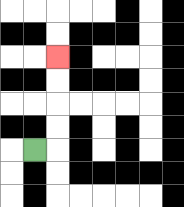{'start': '[1, 6]', 'end': '[2, 2]', 'path_directions': 'R,U,U,U,U', 'path_coordinates': '[[1, 6], [2, 6], [2, 5], [2, 4], [2, 3], [2, 2]]'}